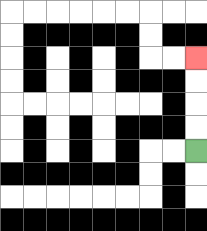{'start': '[8, 6]', 'end': '[8, 2]', 'path_directions': 'U,U,U,U', 'path_coordinates': '[[8, 6], [8, 5], [8, 4], [8, 3], [8, 2]]'}